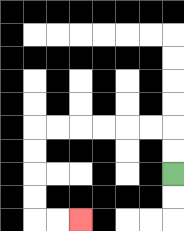{'start': '[7, 7]', 'end': '[3, 9]', 'path_directions': 'U,U,L,L,L,L,L,L,D,D,D,D,R,R', 'path_coordinates': '[[7, 7], [7, 6], [7, 5], [6, 5], [5, 5], [4, 5], [3, 5], [2, 5], [1, 5], [1, 6], [1, 7], [1, 8], [1, 9], [2, 9], [3, 9]]'}